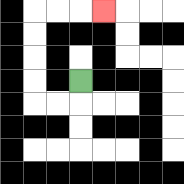{'start': '[3, 3]', 'end': '[4, 0]', 'path_directions': 'D,L,L,U,U,U,U,R,R,R', 'path_coordinates': '[[3, 3], [3, 4], [2, 4], [1, 4], [1, 3], [1, 2], [1, 1], [1, 0], [2, 0], [3, 0], [4, 0]]'}